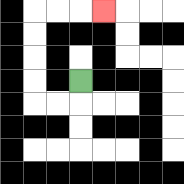{'start': '[3, 3]', 'end': '[4, 0]', 'path_directions': 'D,L,L,U,U,U,U,R,R,R', 'path_coordinates': '[[3, 3], [3, 4], [2, 4], [1, 4], [1, 3], [1, 2], [1, 1], [1, 0], [2, 0], [3, 0], [4, 0]]'}